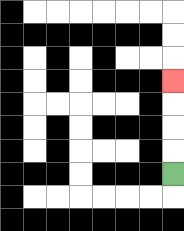{'start': '[7, 7]', 'end': '[7, 3]', 'path_directions': 'U,U,U,U', 'path_coordinates': '[[7, 7], [7, 6], [7, 5], [7, 4], [7, 3]]'}